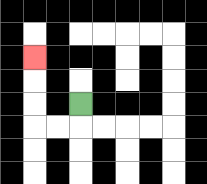{'start': '[3, 4]', 'end': '[1, 2]', 'path_directions': 'D,L,L,U,U,U', 'path_coordinates': '[[3, 4], [3, 5], [2, 5], [1, 5], [1, 4], [1, 3], [1, 2]]'}